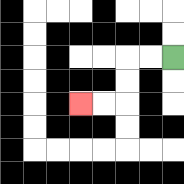{'start': '[7, 2]', 'end': '[3, 4]', 'path_directions': 'L,L,D,D,L,L', 'path_coordinates': '[[7, 2], [6, 2], [5, 2], [5, 3], [5, 4], [4, 4], [3, 4]]'}